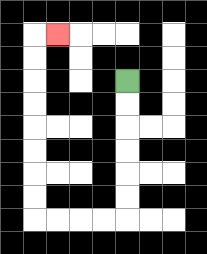{'start': '[5, 3]', 'end': '[2, 1]', 'path_directions': 'D,D,D,D,D,D,L,L,L,L,U,U,U,U,U,U,U,U,R', 'path_coordinates': '[[5, 3], [5, 4], [5, 5], [5, 6], [5, 7], [5, 8], [5, 9], [4, 9], [3, 9], [2, 9], [1, 9], [1, 8], [1, 7], [1, 6], [1, 5], [1, 4], [1, 3], [1, 2], [1, 1], [2, 1]]'}